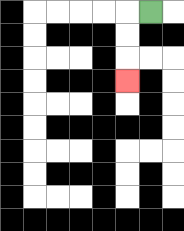{'start': '[6, 0]', 'end': '[5, 3]', 'path_directions': 'L,D,D,D', 'path_coordinates': '[[6, 0], [5, 0], [5, 1], [5, 2], [5, 3]]'}